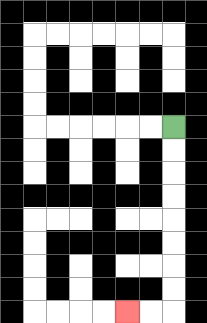{'start': '[7, 5]', 'end': '[5, 13]', 'path_directions': 'D,D,D,D,D,D,D,D,L,L', 'path_coordinates': '[[7, 5], [7, 6], [7, 7], [7, 8], [7, 9], [7, 10], [7, 11], [7, 12], [7, 13], [6, 13], [5, 13]]'}